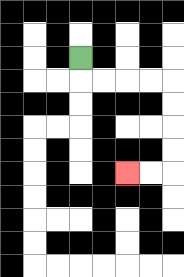{'start': '[3, 2]', 'end': '[5, 7]', 'path_directions': 'D,R,R,R,R,D,D,D,D,L,L', 'path_coordinates': '[[3, 2], [3, 3], [4, 3], [5, 3], [6, 3], [7, 3], [7, 4], [7, 5], [7, 6], [7, 7], [6, 7], [5, 7]]'}